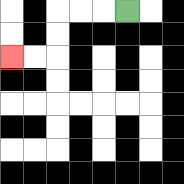{'start': '[5, 0]', 'end': '[0, 2]', 'path_directions': 'L,L,L,D,D,L,L', 'path_coordinates': '[[5, 0], [4, 0], [3, 0], [2, 0], [2, 1], [2, 2], [1, 2], [0, 2]]'}